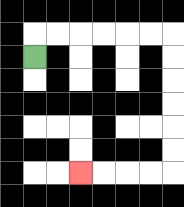{'start': '[1, 2]', 'end': '[3, 7]', 'path_directions': 'U,R,R,R,R,R,R,D,D,D,D,D,D,L,L,L,L', 'path_coordinates': '[[1, 2], [1, 1], [2, 1], [3, 1], [4, 1], [5, 1], [6, 1], [7, 1], [7, 2], [7, 3], [7, 4], [7, 5], [7, 6], [7, 7], [6, 7], [5, 7], [4, 7], [3, 7]]'}